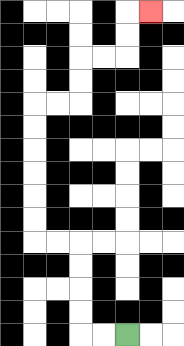{'start': '[5, 14]', 'end': '[6, 0]', 'path_directions': 'L,L,U,U,U,U,L,L,U,U,U,U,U,U,R,R,U,U,R,R,U,U,R', 'path_coordinates': '[[5, 14], [4, 14], [3, 14], [3, 13], [3, 12], [3, 11], [3, 10], [2, 10], [1, 10], [1, 9], [1, 8], [1, 7], [1, 6], [1, 5], [1, 4], [2, 4], [3, 4], [3, 3], [3, 2], [4, 2], [5, 2], [5, 1], [5, 0], [6, 0]]'}